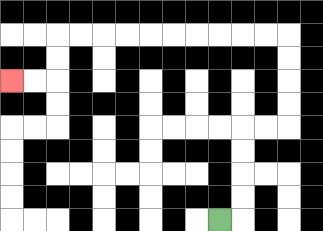{'start': '[9, 9]', 'end': '[0, 3]', 'path_directions': 'R,U,U,U,U,R,R,U,U,U,U,L,L,L,L,L,L,L,L,L,L,D,D,L,L', 'path_coordinates': '[[9, 9], [10, 9], [10, 8], [10, 7], [10, 6], [10, 5], [11, 5], [12, 5], [12, 4], [12, 3], [12, 2], [12, 1], [11, 1], [10, 1], [9, 1], [8, 1], [7, 1], [6, 1], [5, 1], [4, 1], [3, 1], [2, 1], [2, 2], [2, 3], [1, 3], [0, 3]]'}